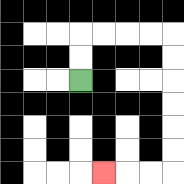{'start': '[3, 3]', 'end': '[4, 7]', 'path_directions': 'U,U,R,R,R,R,D,D,D,D,D,D,L,L,L', 'path_coordinates': '[[3, 3], [3, 2], [3, 1], [4, 1], [5, 1], [6, 1], [7, 1], [7, 2], [7, 3], [7, 4], [7, 5], [7, 6], [7, 7], [6, 7], [5, 7], [4, 7]]'}